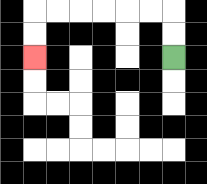{'start': '[7, 2]', 'end': '[1, 2]', 'path_directions': 'U,U,L,L,L,L,L,L,D,D', 'path_coordinates': '[[7, 2], [7, 1], [7, 0], [6, 0], [5, 0], [4, 0], [3, 0], [2, 0], [1, 0], [1, 1], [1, 2]]'}